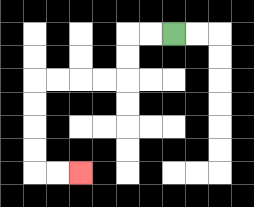{'start': '[7, 1]', 'end': '[3, 7]', 'path_directions': 'L,L,D,D,L,L,L,L,D,D,D,D,R,R', 'path_coordinates': '[[7, 1], [6, 1], [5, 1], [5, 2], [5, 3], [4, 3], [3, 3], [2, 3], [1, 3], [1, 4], [1, 5], [1, 6], [1, 7], [2, 7], [3, 7]]'}